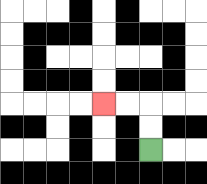{'start': '[6, 6]', 'end': '[4, 4]', 'path_directions': 'U,U,L,L', 'path_coordinates': '[[6, 6], [6, 5], [6, 4], [5, 4], [4, 4]]'}